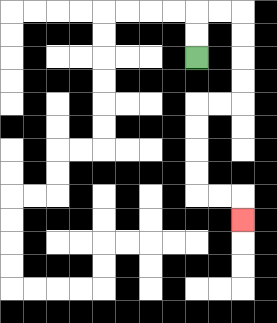{'start': '[8, 2]', 'end': '[10, 9]', 'path_directions': 'U,U,R,R,D,D,D,D,L,L,D,D,D,D,R,R,D', 'path_coordinates': '[[8, 2], [8, 1], [8, 0], [9, 0], [10, 0], [10, 1], [10, 2], [10, 3], [10, 4], [9, 4], [8, 4], [8, 5], [8, 6], [8, 7], [8, 8], [9, 8], [10, 8], [10, 9]]'}